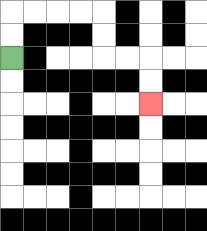{'start': '[0, 2]', 'end': '[6, 4]', 'path_directions': 'U,U,R,R,R,R,D,D,R,R,D,D', 'path_coordinates': '[[0, 2], [0, 1], [0, 0], [1, 0], [2, 0], [3, 0], [4, 0], [4, 1], [4, 2], [5, 2], [6, 2], [6, 3], [6, 4]]'}